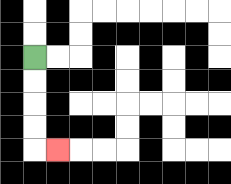{'start': '[1, 2]', 'end': '[2, 6]', 'path_directions': 'D,D,D,D,R', 'path_coordinates': '[[1, 2], [1, 3], [1, 4], [1, 5], [1, 6], [2, 6]]'}